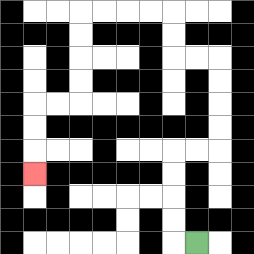{'start': '[8, 10]', 'end': '[1, 7]', 'path_directions': 'L,U,U,U,U,R,R,U,U,U,U,L,L,U,U,L,L,L,L,D,D,D,D,L,L,D,D,D', 'path_coordinates': '[[8, 10], [7, 10], [7, 9], [7, 8], [7, 7], [7, 6], [8, 6], [9, 6], [9, 5], [9, 4], [9, 3], [9, 2], [8, 2], [7, 2], [7, 1], [7, 0], [6, 0], [5, 0], [4, 0], [3, 0], [3, 1], [3, 2], [3, 3], [3, 4], [2, 4], [1, 4], [1, 5], [1, 6], [1, 7]]'}